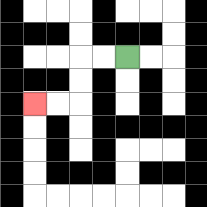{'start': '[5, 2]', 'end': '[1, 4]', 'path_directions': 'L,L,D,D,L,L', 'path_coordinates': '[[5, 2], [4, 2], [3, 2], [3, 3], [3, 4], [2, 4], [1, 4]]'}